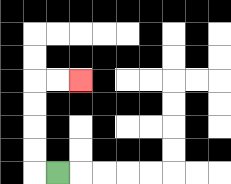{'start': '[2, 7]', 'end': '[3, 3]', 'path_directions': 'L,U,U,U,U,R,R', 'path_coordinates': '[[2, 7], [1, 7], [1, 6], [1, 5], [1, 4], [1, 3], [2, 3], [3, 3]]'}